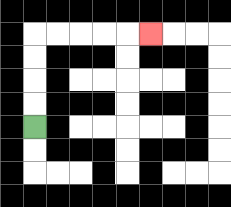{'start': '[1, 5]', 'end': '[6, 1]', 'path_directions': 'U,U,U,U,R,R,R,R,R', 'path_coordinates': '[[1, 5], [1, 4], [1, 3], [1, 2], [1, 1], [2, 1], [3, 1], [4, 1], [5, 1], [6, 1]]'}